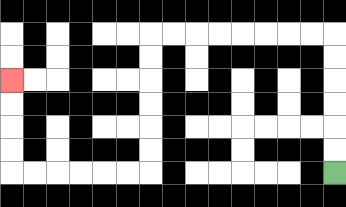{'start': '[14, 7]', 'end': '[0, 3]', 'path_directions': 'U,U,U,U,U,U,L,L,L,L,L,L,L,L,D,D,D,D,D,D,L,L,L,L,L,L,U,U,U,U', 'path_coordinates': '[[14, 7], [14, 6], [14, 5], [14, 4], [14, 3], [14, 2], [14, 1], [13, 1], [12, 1], [11, 1], [10, 1], [9, 1], [8, 1], [7, 1], [6, 1], [6, 2], [6, 3], [6, 4], [6, 5], [6, 6], [6, 7], [5, 7], [4, 7], [3, 7], [2, 7], [1, 7], [0, 7], [0, 6], [0, 5], [0, 4], [0, 3]]'}